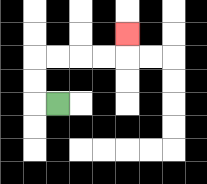{'start': '[2, 4]', 'end': '[5, 1]', 'path_directions': 'L,U,U,R,R,R,R,U', 'path_coordinates': '[[2, 4], [1, 4], [1, 3], [1, 2], [2, 2], [3, 2], [4, 2], [5, 2], [5, 1]]'}